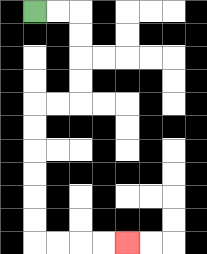{'start': '[1, 0]', 'end': '[5, 10]', 'path_directions': 'R,R,D,D,D,D,L,L,D,D,D,D,D,D,R,R,R,R', 'path_coordinates': '[[1, 0], [2, 0], [3, 0], [3, 1], [3, 2], [3, 3], [3, 4], [2, 4], [1, 4], [1, 5], [1, 6], [1, 7], [1, 8], [1, 9], [1, 10], [2, 10], [3, 10], [4, 10], [5, 10]]'}